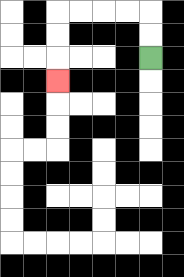{'start': '[6, 2]', 'end': '[2, 3]', 'path_directions': 'U,U,L,L,L,L,D,D,D', 'path_coordinates': '[[6, 2], [6, 1], [6, 0], [5, 0], [4, 0], [3, 0], [2, 0], [2, 1], [2, 2], [2, 3]]'}